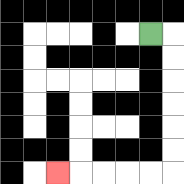{'start': '[6, 1]', 'end': '[2, 7]', 'path_directions': 'R,D,D,D,D,D,D,L,L,L,L,L', 'path_coordinates': '[[6, 1], [7, 1], [7, 2], [7, 3], [7, 4], [7, 5], [7, 6], [7, 7], [6, 7], [5, 7], [4, 7], [3, 7], [2, 7]]'}